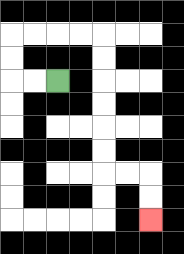{'start': '[2, 3]', 'end': '[6, 9]', 'path_directions': 'L,L,U,U,R,R,R,R,D,D,D,D,D,D,R,R,D,D', 'path_coordinates': '[[2, 3], [1, 3], [0, 3], [0, 2], [0, 1], [1, 1], [2, 1], [3, 1], [4, 1], [4, 2], [4, 3], [4, 4], [4, 5], [4, 6], [4, 7], [5, 7], [6, 7], [6, 8], [6, 9]]'}